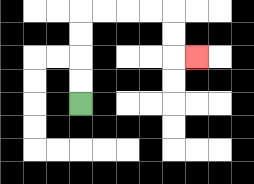{'start': '[3, 4]', 'end': '[8, 2]', 'path_directions': 'U,U,U,U,R,R,R,R,D,D,R', 'path_coordinates': '[[3, 4], [3, 3], [3, 2], [3, 1], [3, 0], [4, 0], [5, 0], [6, 0], [7, 0], [7, 1], [7, 2], [8, 2]]'}